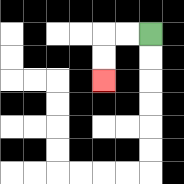{'start': '[6, 1]', 'end': '[4, 3]', 'path_directions': 'L,L,D,D', 'path_coordinates': '[[6, 1], [5, 1], [4, 1], [4, 2], [4, 3]]'}